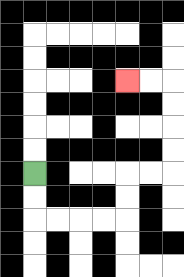{'start': '[1, 7]', 'end': '[5, 3]', 'path_directions': 'D,D,R,R,R,R,U,U,R,R,U,U,U,U,L,L', 'path_coordinates': '[[1, 7], [1, 8], [1, 9], [2, 9], [3, 9], [4, 9], [5, 9], [5, 8], [5, 7], [6, 7], [7, 7], [7, 6], [7, 5], [7, 4], [7, 3], [6, 3], [5, 3]]'}